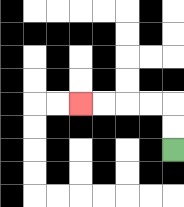{'start': '[7, 6]', 'end': '[3, 4]', 'path_directions': 'U,U,L,L,L,L', 'path_coordinates': '[[7, 6], [7, 5], [7, 4], [6, 4], [5, 4], [4, 4], [3, 4]]'}